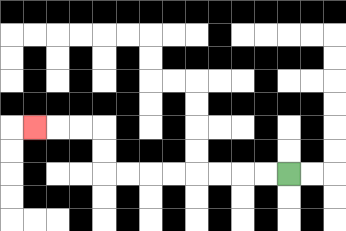{'start': '[12, 7]', 'end': '[1, 5]', 'path_directions': 'L,L,L,L,L,L,L,L,U,U,L,L,L', 'path_coordinates': '[[12, 7], [11, 7], [10, 7], [9, 7], [8, 7], [7, 7], [6, 7], [5, 7], [4, 7], [4, 6], [4, 5], [3, 5], [2, 5], [1, 5]]'}